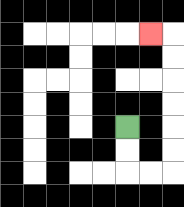{'start': '[5, 5]', 'end': '[6, 1]', 'path_directions': 'D,D,R,R,U,U,U,U,U,U,L', 'path_coordinates': '[[5, 5], [5, 6], [5, 7], [6, 7], [7, 7], [7, 6], [7, 5], [7, 4], [7, 3], [7, 2], [7, 1], [6, 1]]'}